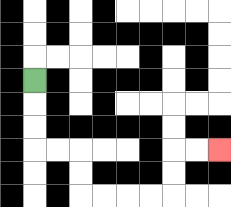{'start': '[1, 3]', 'end': '[9, 6]', 'path_directions': 'D,D,D,R,R,D,D,R,R,R,R,U,U,R,R', 'path_coordinates': '[[1, 3], [1, 4], [1, 5], [1, 6], [2, 6], [3, 6], [3, 7], [3, 8], [4, 8], [5, 8], [6, 8], [7, 8], [7, 7], [7, 6], [8, 6], [9, 6]]'}